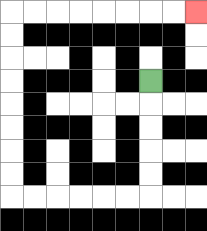{'start': '[6, 3]', 'end': '[8, 0]', 'path_directions': 'D,D,D,D,D,L,L,L,L,L,L,U,U,U,U,U,U,U,U,R,R,R,R,R,R,R,R', 'path_coordinates': '[[6, 3], [6, 4], [6, 5], [6, 6], [6, 7], [6, 8], [5, 8], [4, 8], [3, 8], [2, 8], [1, 8], [0, 8], [0, 7], [0, 6], [0, 5], [0, 4], [0, 3], [0, 2], [0, 1], [0, 0], [1, 0], [2, 0], [3, 0], [4, 0], [5, 0], [6, 0], [7, 0], [8, 0]]'}